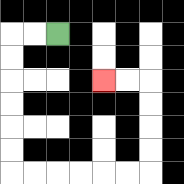{'start': '[2, 1]', 'end': '[4, 3]', 'path_directions': 'L,L,D,D,D,D,D,D,R,R,R,R,R,R,U,U,U,U,L,L', 'path_coordinates': '[[2, 1], [1, 1], [0, 1], [0, 2], [0, 3], [0, 4], [0, 5], [0, 6], [0, 7], [1, 7], [2, 7], [3, 7], [4, 7], [5, 7], [6, 7], [6, 6], [6, 5], [6, 4], [6, 3], [5, 3], [4, 3]]'}